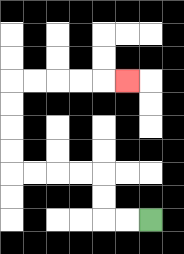{'start': '[6, 9]', 'end': '[5, 3]', 'path_directions': 'L,L,U,U,L,L,L,L,U,U,U,U,R,R,R,R,R', 'path_coordinates': '[[6, 9], [5, 9], [4, 9], [4, 8], [4, 7], [3, 7], [2, 7], [1, 7], [0, 7], [0, 6], [0, 5], [0, 4], [0, 3], [1, 3], [2, 3], [3, 3], [4, 3], [5, 3]]'}